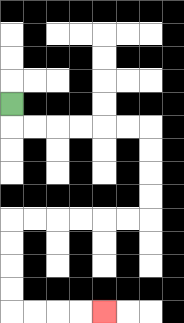{'start': '[0, 4]', 'end': '[4, 13]', 'path_directions': 'D,R,R,R,R,R,R,D,D,D,D,L,L,L,L,L,L,D,D,D,D,R,R,R,R', 'path_coordinates': '[[0, 4], [0, 5], [1, 5], [2, 5], [3, 5], [4, 5], [5, 5], [6, 5], [6, 6], [6, 7], [6, 8], [6, 9], [5, 9], [4, 9], [3, 9], [2, 9], [1, 9], [0, 9], [0, 10], [0, 11], [0, 12], [0, 13], [1, 13], [2, 13], [3, 13], [4, 13]]'}